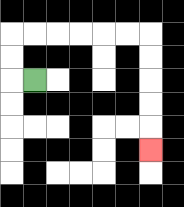{'start': '[1, 3]', 'end': '[6, 6]', 'path_directions': 'L,U,U,R,R,R,R,R,R,D,D,D,D,D', 'path_coordinates': '[[1, 3], [0, 3], [0, 2], [0, 1], [1, 1], [2, 1], [3, 1], [4, 1], [5, 1], [6, 1], [6, 2], [6, 3], [6, 4], [6, 5], [6, 6]]'}